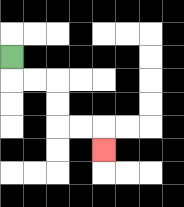{'start': '[0, 2]', 'end': '[4, 6]', 'path_directions': 'D,R,R,D,D,R,R,D', 'path_coordinates': '[[0, 2], [0, 3], [1, 3], [2, 3], [2, 4], [2, 5], [3, 5], [4, 5], [4, 6]]'}